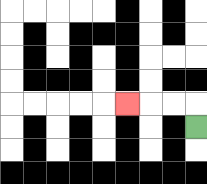{'start': '[8, 5]', 'end': '[5, 4]', 'path_directions': 'U,L,L,L', 'path_coordinates': '[[8, 5], [8, 4], [7, 4], [6, 4], [5, 4]]'}